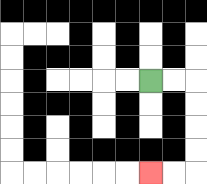{'start': '[6, 3]', 'end': '[6, 7]', 'path_directions': 'R,R,D,D,D,D,L,L', 'path_coordinates': '[[6, 3], [7, 3], [8, 3], [8, 4], [8, 5], [8, 6], [8, 7], [7, 7], [6, 7]]'}